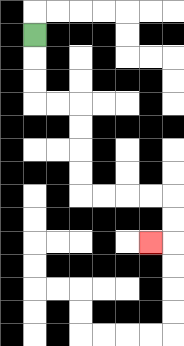{'start': '[1, 1]', 'end': '[6, 10]', 'path_directions': 'D,D,D,R,R,D,D,D,D,R,R,R,R,D,D,L', 'path_coordinates': '[[1, 1], [1, 2], [1, 3], [1, 4], [2, 4], [3, 4], [3, 5], [3, 6], [3, 7], [3, 8], [4, 8], [5, 8], [6, 8], [7, 8], [7, 9], [7, 10], [6, 10]]'}